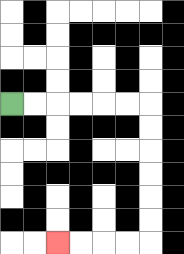{'start': '[0, 4]', 'end': '[2, 10]', 'path_directions': 'R,R,R,R,R,R,D,D,D,D,D,D,L,L,L,L', 'path_coordinates': '[[0, 4], [1, 4], [2, 4], [3, 4], [4, 4], [5, 4], [6, 4], [6, 5], [6, 6], [6, 7], [6, 8], [6, 9], [6, 10], [5, 10], [4, 10], [3, 10], [2, 10]]'}